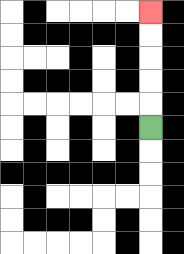{'start': '[6, 5]', 'end': '[6, 0]', 'path_directions': 'U,U,U,U,U', 'path_coordinates': '[[6, 5], [6, 4], [6, 3], [6, 2], [6, 1], [6, 0]]'}